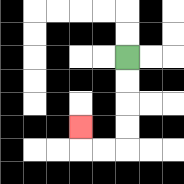{'start': '[5, 2]', 'end': '[3, 5]', 'path_directions': 'D,D,D,D,L,L,U', 'path_coordinates': '[[5, 2], [5, 3], [5, 4], [5, 5], [5, 6], [4, 6], [3, 6], [3, 5]]'}